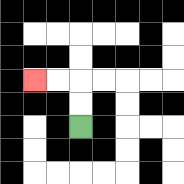{'start': '[3, 5]', 'end': '[1, 3]', 'path_directions': 'U,U,L,L', 'path_coordinates': '[[3, 5], [3, 4], [3, 3], [2, 3], [1, 3]]'}